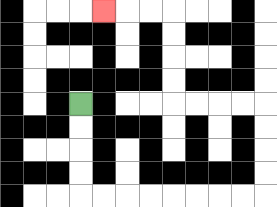{'start': '[3, 4]', 'end': '[4, 0]', 'path_directions': 'D,D,D,D,R,R,R,R,R,R,R,R,U,U,U,U,L,L,L,L,U,U,U,U,L,L,L', 'path_coordinates': '[[3, 4], [3, 5], [3, 6], [3, 7], [3, 8], [4, 8], [5, 8], [6, 8], [7, 8], [8, 8], [9, 8], [10, 8], [11, 8], [11, 7], [11, 6], [11, 5], [11, 4], [10, 4], [9, 4], [8, 4], [7, 4], [7, 3], [7, 2], [7, 1], [7, 0], [6, 0], [5, 0], [4, 0]]'}